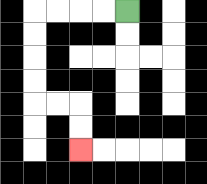{'start': '[5, 0]', 'end': '[3, 6]', 'path_directions': 'L,L,L,L,D,D,D,D,R,R,D,D', 'path_coordinates': '[[5, 0], [4, 0], [3, 0], [2, 0], [1, 0], [1, 1], [1, 2], [1, 3], [1, 4], [2, 4], [3, 4], [3, 5], [3, 6]]'}